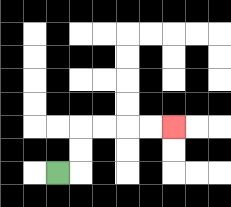{'start': '[2, 7]', 'end': '[7, 5]', 'path_directions': 'R,U,U,R,R,R,R', 'path_coordinates': '[[2, 7], [3, 7], [3, 6], [3, 5], [4, 5], [5, 5], [6, 5], [7, 5]]'}